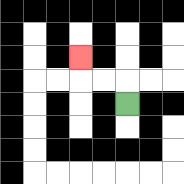{'start': '[5, 4]', 'end': '[3, 2]', 'path_directions': 'U,L,L,U', 'path_coordinates': '[[5, 4], [5, 3], [4, 3], [3, 3], [3, 2]]'}